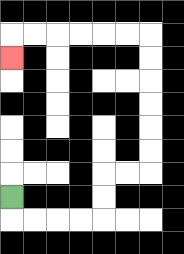{'start': '[0, 8]', 'end': '[0, 2]', 'path_directions': 'D,R,R,R,R,U,U,R,R,U,U,U,U,U,U,L,L,L,L,L,L,D', 'path_coordinates': '[[0, 8], [0, 9], [1, 9], [2, 9], [3, 9], [4, 9], [4, 8], [4, 7], [5, 7], [6, 7], [6, 6], [6, 5], [6, 4], [6, 3], [6, 2], [6, 1], [5, 1], [4, 1], [3, 1], [2, 1], [1, 1], [0, 1], [0, 2]]'}